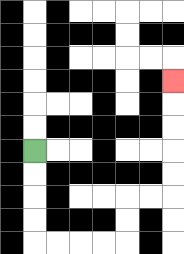{'start': '[1, 6]', 'end': '[7, 3]', 'path_directions': 'D,D,D,D,R,R,R,R,U,U,R,R,U,U,U,U,U', 'path_coordinates': '[[1, 6], [1, 7], [1, 8], [1, 9], [1, 10], [2, 10], [3, 10], [4, 10], [5, 10], [5, 9], [5, 8], [6, 8], [7, 8], [7, 7], [7, 6], [7, 5], [7, 4], [7, 3]]'}